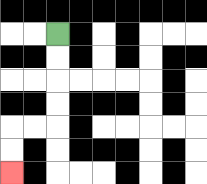{'start': '[2, 1]', 'end': '[0, 7]', 'path_directions': 'D,D,D,D,L,L,D,D', 'path_coordinates': '[[2, 1], [2, 2], [2, 3], [2, 4], [2, 5], [1, 5], [0, 5], [0, 6], [0, 7]]'}